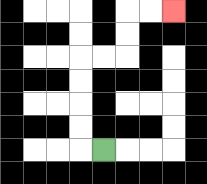{'start': '[4, 6]', 'end': '[7, 0]', 'path_directions': 'L,U,U,U,U,R,R,U,U,R,R', 'path_coordinates': '[[4, 6], [3, 6], [3, 5], [3, 4], [3, 3], [3, 2], [4, 2], [5, 2], [5, 1], [5, 0], [6, 0], [7, 0]]'}